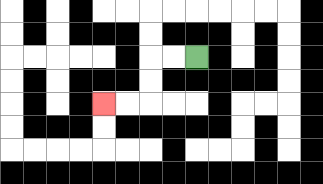{'start': '[8, 2]', 'end': '[4, 4]', 'path_directions': 'L,L,D,D,L,L', 'path_coordinates': '[[8, 2], [7, 2], [6, 2], [6, 3], [6, 4], [5, 4], [4, 4]]'}